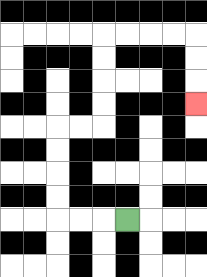{'start': '[5, 9]', 'end': '[8, 4]', 'path_directions': 'L,L,L,U,U,U,U,R,R,U,U,U,U,R,R,R,R,D,D,D', 'path_coordinates': '[[5, 9], [4, 9], [3, 9], [2, 9], [2, 8], [2, 7], [2, 6], [2, 5], [3, 5], [4, 5], [4, 4], [4, 3], [4, 2], [4, 1], [5, 1], [6, 1], [7, 1], [8, 1], [8, 2], [8, 3], [8, 4]]'}